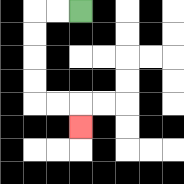{'start': '[3, 0]', 'end': '[3, 5]', 'path_directions': 'L,L,D,D,D,D,R,R,D', 'path_coordinates': '[[3, 0], [2, 0], [1, 0], [1, 1], [1, 2], [1, 3], [1, 4], [2, 4], [3, 4], [3, 5]]'}